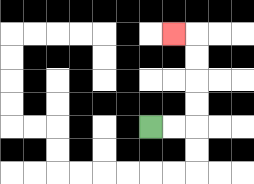{'start': '[6, 5]', 'end': '[7, 1]', 'path_directions': 'R,R,U,U,U,U,L', 'path_coordinates': '[[6, 5], [7, 5], [8, 5], [8, 4], [8, 3], [8, 2], [8, 1], [7, 1]]'}